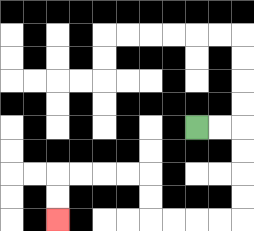{'start': '[8, 5]', 'end': '[2, 9]', 'path_directions': 'R,R,D,D,D,D,L,L,L,L,U,U,L,L,L,L,D,D', 'path_coordinates': '[[8, 5], [9, 5], [10, 5], [10, 6], [10, 7], [10, 8], [10, 9], [9, 9], [8, 9], [7, 9], [6, 9], [6, 8], [6, 7], [5, 7], [4, 7], [3, 7], [2, 7], [2, 8], [2, 9]]'}